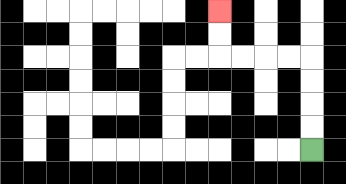{'start': '[13, 6]', 'end': '[9, 0]', 'path_directions': 'U,U,U,U,L,L,L,L,U,U', 'path_coordinates': '[[13, 6], [13, 5], [13, 4], [13, 3], [13, 2], [12, 2], [11, 2], [10, 2], [9, 2], [9, 1], [9, 0]]'}